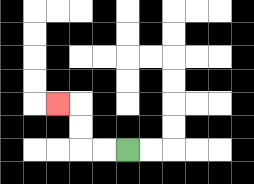{'start': '[5, 6]', 'end': '[2, 4]', 'path_directions': 'L,L,U,U,L', 'path_coordinates': '[[5, 6], [4, 6], [3, 6], [3, 5], [3, 4], [2, 4]]'}